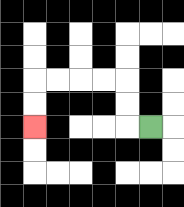{'start': '[6, 5]', 'end': '[1, 5]', 'path_directions': 'L,U,U,L,L,L,L,D,D', 'path_coordinates': '[[6, 5], [5, 5], [5, 4], [5, 3], [4, 3], [3, 3], [2, 3], [1, 3], [1, 4], [1, 5]]'}